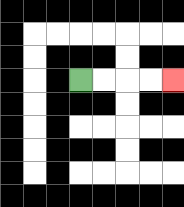{'start': '[3, 3]', 'end': '[7, 3]', 'path_directions': 'R,R,R,R', 'path_coordinates': '[[3, 3], [4, 3], [5, 3], [6, 3], [7, 3]]'}